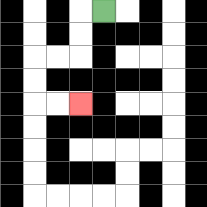{'start': '[4, 0]', 'end': '[3, 4]', 'path_directions': 'L,D,D,L,L,D,D,R,R', 'path_coordinates': '[[4, 0], [3, 0], [3, 1], [3, 2], [2, 2], [1, 2], [1, 3], [1, 4], [2, 4], [3, 4]]'}